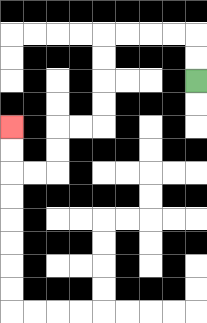{'start': '[8, 3]', 'end': '[0, 5]', 'path_directions': 'U,U,L,L,L,L,D,D,D,D,L,L,D,D,L,L,U,U', 'path_coordinates': '[[8, 3], [8, 2], [8, 1], [7, 1], [6, 1], [5, 1], [4, 1], [4, 2], [4, 3], [4, 4], [4, 5], [3, 5], [2, 5], [2, 6], [2, 7], [1, 7], [0, 7], [0, 6], [0, 5]]'}